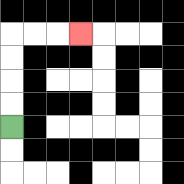{'start': '[0, 5]', 'end': '[3, 1]', 'path_directions': 'U,U,U,U,R,R,R', 'path_coordinates': '[[0, 5], [0, 4], [0, 3], [0, 2], [0, 1], [1, 1], [2, 1], [3, 1]]'}